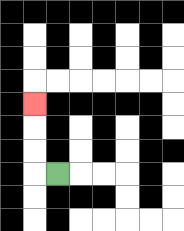{'start': '[2, 7]', 'end': '[1, 4]', 'path_directions': 'L,U,U,U', 'path_coordinates': '[[2, 7], [1, 7], [1, 6], [1, 5], [1, 4]]'}